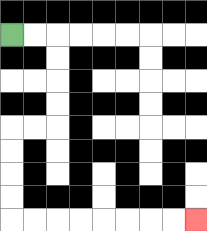{'start': '[0, 1]', 'end': '[8, 9]', 'path_directions': 'R,R,D,D,D,D,L,L,D,D,D,D,R,R,R,R,R,R,R,R', 'path_coordinates': '[[0, 1], [1, 1], [2, 1], [2, 2], [2, 3], [2, 4], [2, 5], [1, 5], [0, 5], [0, 6], [0, 7], [0, 8], [0, 9], [1, 9], [2, 9], [3, 9], [4, 9], [5, 9], [6, 9], [7, 9], [8, 9]]'}